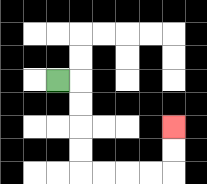{'start': '[2, 3]', 'end': '[7, 5]', 'path_directions': 'R,D,D,D,D,R,R,R,R,U,U', 'path_coordinates': '[[2, 3], [3, 3], [3, 4], [3, 5], [3, 6], [3, 7], [4, 7], [5, 7], [6, 7], [7, 7], [7, 6], [7, 5]]'}